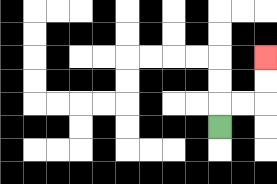{'start': '[9, 5]', 'end': '[11, 2]', 'path_directions': 'U,R,R,U,U', 'path_coordinates': '[[9, 5], [9, 4], [10, 4], [11, 4], [11, 3], [11, 2]]'}